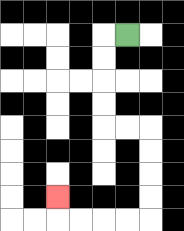{'start': '[5, 1]', 'end': '[2, 8]', 'path_directions': 'L,D,D,D,D,R,R,D,D,D,D,L,L,L,L,U', 'path_coordinates': '[[5, 1], [4, 1], [4, 2], [4, 3], [4, 4], [4, 5], [5, 5], [6, 5], [6, 6], [6, 7], [6, 8], [6, 9], [5, 9], [4, 9], [3, 9], [2, 9], [2, 8]]'}